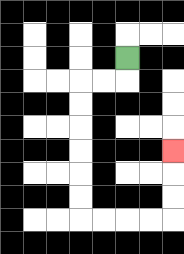{'start': '[5, 2]', 'end': '[7, 6]', 'path_directions': 'D,L,L,D,D,D,D,D,D,R,R,R,R,U,U,U', 'path_coordinates': '[[5, 2], [5, 3], [4, 3], [3, 3], [3, 4], [3, 5], [3, 6], [3, 7], [3, 8], [3, 9], [4, 9], [5, 9], [6, 9], [7, 9], [7, 8], [7, 7], [7, 6]]'}